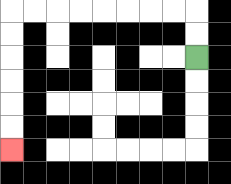{'start': '[8, 2]', 'end': '[0, 6]', 'path_directions': 'U,U,L,L,L,L,L,L,L,L,D,D,D,D,D,D', 'path_coordinates': '[[8, 2], [8, 1], [8, 0], [7, 0], [6, 0], [5, 0], [4, 0], [3, 0], [2, 0], [1, 0], [0, 0], [0, 1], [0, 2], [0, 3], [0, 4], [0, 5], [0, 6]]'}